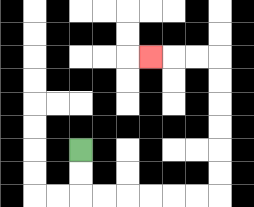{'start': '[3, 6]', 'end': '[6, 2]', 'path_directions': 'D,D,R,R,R,R,R,R,U,U,U,U,U,U,L,L,L', 'path_coordinates': '[[3, 6], [3, 7], [3, 8], [4, 8], [5, 8], [6, 8], [7, 8], [8, 8], [9, 8], [9, 7], [9, 6], [9, 5], [9, 4], [9, 3], [9, 2], [8, 2], [7, 2], [6, 2]]'}